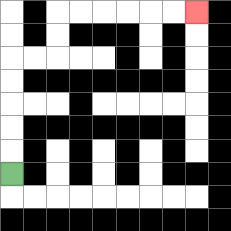{'start': '[0, 7]', 'end': '[8, 0]', 'path_directions': 'U,U,U,U,U,R,R,U,U,R,R,R,R,R,R', 'path_coordinates': '[[0, 7], [0, 6], [0, 5], [0, 4], [0, 3], [0, 2], [1, 2], [2, 2], [2, 1], [2, 0], [3, 0], [4, 0], [5, 0], [6, 0], [7, 0], [8, 0]]'}